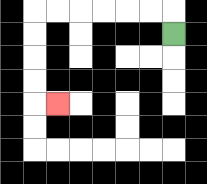{'start': '[7, 1]', 'end': '[2, 4]', 'path_directions': 'U,L,L,L,L,L,L,D,D,D,D,R', 'path_coordinates': '[[7, 1], [7, 0], [6, 0], [5, 0], [4, 0], [3, 0], [2, 0], [1, 0], [1, 1], [1, 2], [1, 3], [1, 4], [2, 4]]'}